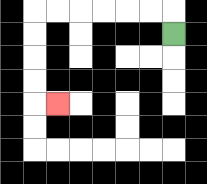{'start': '[7, 1]', 'end': '[2, 4]', 'path_directions': 'U,L,L,L,L,L,L,D,D,D,D,R', 'path_coordinates': '[[7, 1], [7, 0], [6, 0], [5, 0], [4, 0], [3, 0], [2, 0], [1, 0], [1, 1], [1, 2], [1, 3], [1, 4], [2, 4]]'}